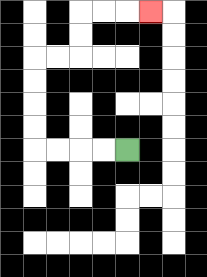{'start': '[5, 6]', 'end': '[6, 0]', 'path_directions': 'L,L,L,L,U,U,U,U,R,R,U,U,R,R,R', 'path_coordinates': '[[5, 6], [4, 6], [3, 6], [2, 6], [1, 6], [1, 5], [1, 4], [1, 3], [1, 2], [2, 2], [3, 2], [3, 1], [3, 0], [4, 0], [5, 0], [6, 0]]'}